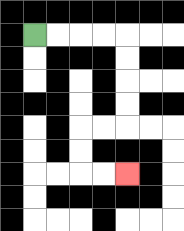{'start': '[1, 1]', 'end': '[5, 7]', 'path_directions': 'R,R,R,R,D,D,D,D,L,L,D,D,R,R', 'path_coordinates': '[[1, 1], [2, 1], [3, 1], [4, 1], [5, 1], [5, 2], [5, 3], [5, 4], [5, 5], [4, 5], [3, 5], [3, 6], [3, 7], [4, 7], [5, 7]]'}